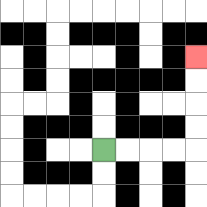{'start': '[4, 6]', 'end': '[8, 2]', 'path_directions': 'R,R,R,R,U,U,U,U', 'path_coordinates': '[[4, 6], [5, 6], [6, 6], [7, 6], [8, 6], [8, 5], [8, 4], [8, 3], [8, 2]]'}